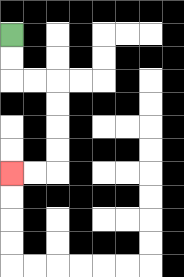{'start': '[0, 1]', 'end': '[0, 7]', 'path_directions': 'D,D,R,R,D,D,D,D,L,L', 'path_coordinates': '[[0, 1], [0, 2], [0, 3], [1, 3], [2, 3], [2, 4], [2, 5], [2, 6], [2, 7], [1, 7], [0, 7]]'}